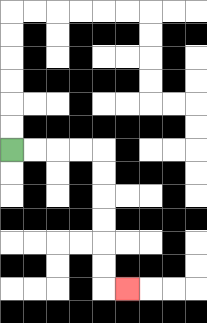{'start': '[0, 6]', 'end': '[5, 12]', 'path_directions': 'R,R,R,R,D,D,D,D,D,D,R', 'path_coordinates': '[[0, 6], [1, 6], [2, 6], [3, 6], [4, 6], [4, 7], [4, 8], [4, 9], [4, 10], [4, 11], [4, 12], [5, 12]]'}